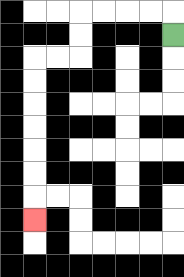{'start': '[7, 1]', 'end': '[1, 9]', 'path_directions': 'U,L,L,L,L,D,D,L,L,D,D,D,D,D,D,D', 'path_coordinates': '[[7, 1], [7, 0], [6, 0], [5, 0], [4, 0], [3, 0], [3, 1], [3, 2], [2, 2], [1, 2], [1, 3], [1, 4], [1, 5], [1, 6], [1, 7], [1, 8], [1, 9]]'}